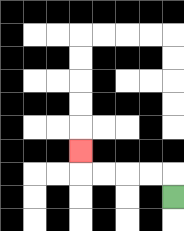{'start': '[7, 8]', 'end': '[3, 6]', 'path_directions': 'U,L,L,L,L,U', 'path_coordinates': '[[7, 8], [7, 7], [6, 7], [5, 7], [4, 7], [3, 7], [3, 6]]'}